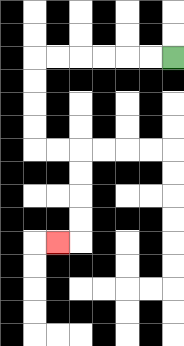{'start': '[7, 2]', 'end': '[2, 10]', 'path_directions': 'L,L,L,L,L,L,D,D,D,D,R,R,D,D,D,D,L', 'path_coordinates': '[[7, 2], [6, 2], [5, 2], [4, 2], [3, 2], [2, 2], [1, 2], [1, 3], [1, 4], [1, 5], [1, 6], [2, 6], [3, 6], [3, 7], [3, 8], [3, 9], [3, 10], [2, 10]]'}